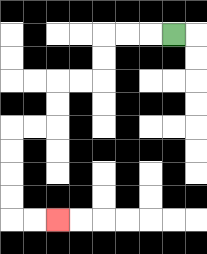{'start': '[7, 1]', 'end': '[2, 9]', 'path_directions': 'L,L,L,D,D,L,L,D,D,L,L,D,D,D,D,R,R', 'path_coordinates': '[[7, 1], [6, 1], [5, 1], [4, 1], [4, 2], [4, 3], [3, 3], [2, 3], [2, 4], [2, 5], [1, 5], [0, 5], [0, 6], [0, 7], [0, 8], [0, 9], [1, 9], [2, 9]]'}